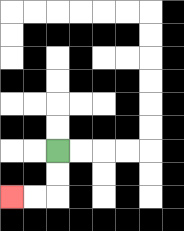{'start': '[2, 6]', 'end': '[0, 8]', 'path_directions': 'D,D,L,L', 'path_coordinates': '[[2, 6], [2, 7], [2, 8], [1, 8], [0, 8]]'}